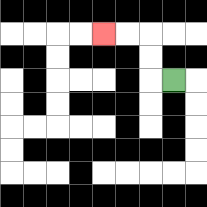{'start': '[7, 3]', 'end': '[4, 1]', 'path_directions': 'L,U,U,L,L', 'path_coordinates': '[[7, 3], [6, 3], [6, 2], [6, 1], [5, 1], [4, 1]]'}